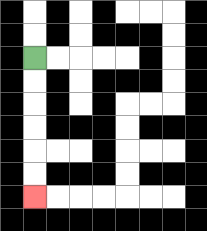{'start': '[1, 2]', 'end': '[1, 8]', 'path_directions': 'D,D,D,D,D,D', 'path_coordinates': '[[1, 2], [1, 3], [1, 4], [1, 5], [1, 6], [1, 7], [1, 8]]'}